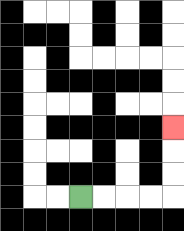{'start': '[3, 8]', 'end': '[7, 5]', 'path_directions': 'R,R,R,R,U,U,U', 'path_coordinates': '[[3, 8], [4, 8], [5, 8], [6, 8], [7, 8], [7, 7], [7, 6], [7, 5]]'}